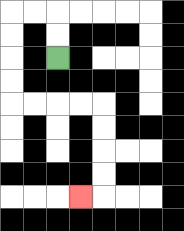{'start': '[2, 2]', 'end': '[3, 8]', 'path_directions': 'U,U,L,L,D,D,D,D,R,R,R,R,D,D,D,D,L', 'path_coordinates': '[[2, 2], [2, 1], [2, 0], [1, 0], [0, 0], [0, 1], [0, 2], [0, 3], [0, 4], [1, 4], [2, 4], [3, 4], [4, 4], [4, 5], [4, 6], [4, 7], [4, 8], [3, 8]]'}